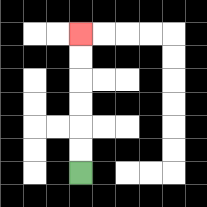{'start': '[3, 7]', 'end': '[3, 1]', 'path_directions': 'U,U,U,U,U,U', 'path_coordinates': '[[3, 7], [3, 6], [3, 5], [3, 4], [3, 3], [3, 2], [3, 1]]'}